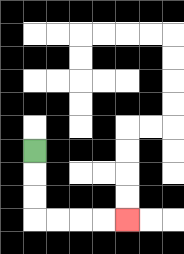{'start': '[1, 6]', 'end': '[5, 9]', 'path_directions': 'D,D,D,R,R,R,R', 'path_coordinates': '[[1, 6], [1, 7], [1, 8], [1, 9], [2, 9], [3, 9], [4, 9], [5, 9]]'}